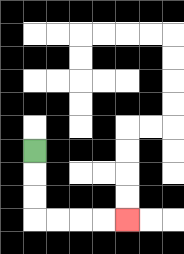{'start': '[1, 6]', 'end': '[5, 9]', 'path_directions': 'D,D,D,R,R,R,R', 'path_coordinates': '[[1, 6], [1, 7], [1, 8], [1, 9], [2, 9], [3, 9], [4, 9], [5, 9]]'}